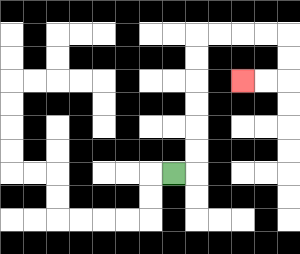{'start': '[7, 7]', 'end': '[10, 3]', 'path_directions': 'R,U,U,U,U,U,U,R,R,R,R,D,D,L,L', 'path_coordinates': '[[7, 7], [8, 7], [8, 6], [8, 5], [8, 4], [8, 3], [8, 2], [8, 1], [9, 1], [10, 1], [11, 1], [12, 1], [12, 2], [12, 3], [11, 3], [10, 3]]'}